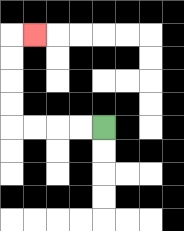{'start': '[4, 5]', 'end': '[1, 1]', 'path_directions': 'L,L,L,L,U,U,U,U,R', 'path_coordinates': '[[4, 5], [3, 5], [2, 5], [1, 5], [0, 5], [0, 4], [0, 3], [0, 2], [0, 1], [1, 1]]'}